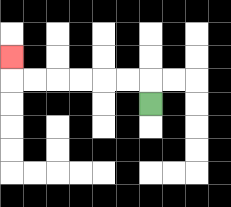{'start': '[6, 4]', 'end': '[0, 2]', 'path_directions': 'U,L,L,L,L,L,L,U', 'path_coordinates': '[[6, 4], [6, 3], [5, 3], [4, 3], [3, 3], [2, 3], [1, 3], [0, 3], [0, 2]]'}